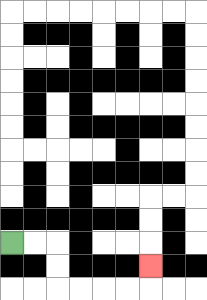{'start': '[0, 10]', 'end': '[6, 11]', 'path_directions': 'R,R,D,D,R,R,R,R,U', 'path_coordinates': '[[0, 10], [1, 10], [2, 10], [2, 11], [2, 12], [3, 12], [4, 12], [5, 12], [6, 12], [6, 11]]'}